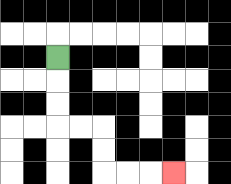{'start': '[2, 2]', 'end': '[7, 7]', 'path_directions': 'D,D,D,R,R,D,D,R,R,R', 'path_coordinates': '[[2, 2], [2, 3], [2, 4], [2, 5], [3, 5], [4, 5], [4, 6], [4, 7], [5, 7], [6, 7], [7, 7]]'}